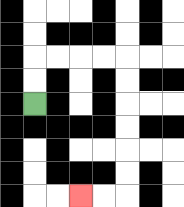{'start': '[1, 4]', 'end': '[3, 8]', 'path_directions': 'U,U,R,R,R,R,D,D,D,D,D,D,L,L', 'path_coordinates': '[[1, 4], [1, 3], [1, 2], [2, 2], [3, 2], [4, 2], [5, 2], [5, 3], [5, 4], [5, 5], [5, 6], [5, 7], [5, 8], [4, 8], [3, 8]]'}